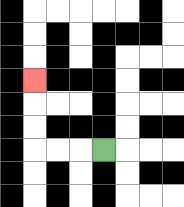{'start': '[4, 6]', 'end': '[1, 3]', 'path_directions': 'L,L,L,U,U,U', 'path_coordinates': '[[4, 6], [3, 6], [2, 6], [1, 6], [1, 5], [1, 4], [1, 3]]'}